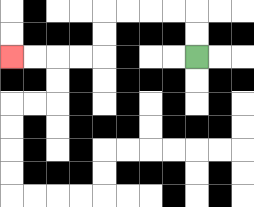{'start': '[8, 2]', 'end': '[0, 2]', 'path_directions': 'U,U,L,L,L,L,D,D,L,L,L,L', 'path_coordinates': '[[8, 2], [8, 1], [8, 0], [7, 0], [6, 0], [5, 0], [4, 0], [4, 1], [4, 2], [3, 2], [2, 2], [1, 2], [0, 2]]'}